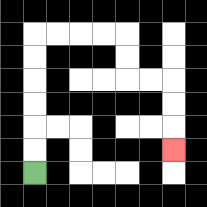{'start': '[1, 7]', 'end': '[7, 6]', 'path_directions': 'U,U,U,U,U,U,R,R,R,R,D,D,R,R,D,D,D', 'path_coordinates': '[[1, 7], [1, 6], [1, 5], [1, 4], [1, 3], [1, 2], [1, 1], [2, 1], [3, 1], [4, 1], [5, 1], [5, 2], [5, 3], [6, 3], [7, 3], [7, 4], [7, 5], [7, 6]]'}